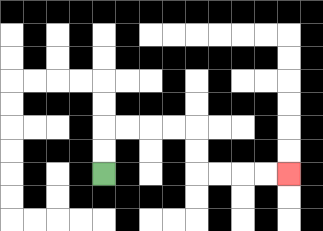{'start': '[4, 7]', 'end': '[12, 7]', 'path_directions': 'U,U,R,R,R,R,D,D,R,R,R,R', 'path_coordinates': '[[4, 7], [4, 6], [4, 5], [5, 5], [6, 5], [7, 5], [8, 5], [8, 6], [8, 7], [9, 7], [10, 7], [11, 7], [12, 7]]'}